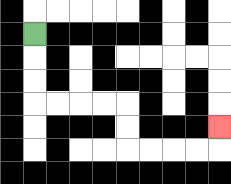{'start': '[1, 1]', 'end': '[9, 5]', 'path_directions': 'D,D,D,R,R,R,R,D,D,R,R,R,R,U', 'path_coordinates': '[[1, 1], [1, 2], [1, 3], [1, 4], [2, 4], [3, 4], [4, 4], [5, 4], [5, 5], [5, 6], [6, 6], [7, 6], [8, 6], [9, 6], [9, 5]]'}